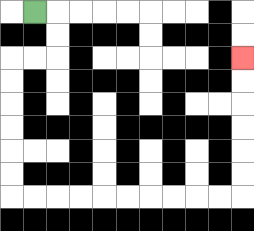{'start': '[1, 0]', 'end': '[10, 2]', 'path_directions': 'R,D,D,L,L,D,D,D,D,D,D,R,R,R,R,R,R,R,R,R,R,U,U,U,U,U,U', 'path_coordinates': '[[1, 0], [2, 0], [2, 1], [2, 2], [1, 2], [0, 2], [0, 3], [0, 4], [0, 5], [0, 6], [0, 7], [0, 8], [1, 8], [2, 8], [3, 8], [4, 8], [5, 8], [6, 8], [7, 8], [8, 8], [9, 8], [10, 8], [10, 7], [10, 6], [10, 5], [10, 4], [10, 3], [10, 2]]'}